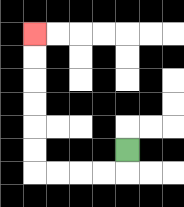{'start': '[5, 6]', 'end': '[1, 1]', 'path_directions': 'D,L,L,L,L,U,U,U,U,U,U', 'path_coordinates': '[[5, 6], [5, 7], [4, 7], [3, 7], [2, 7], [1, 7], [1, 6], [1, 5], [1, 4], [1, 3], [1, 2], [1, 1]]'}